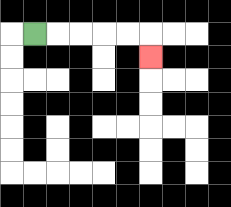{'start': '[1, 1]', 'end': '[6, 2]', 'path_directions': 'R,R,R,R,R,D', 'path_coordinates': '[[1, 1], [2, 1], [3, 1], [4, 1], [5, 1], [6, 1], [6, 2]]'}